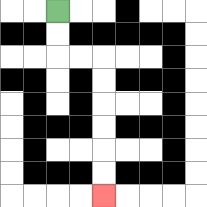{'start': '[2, 0]', 'end': '[4, 8]', 'path_directions': 'D,D,R,R,D,D,D,D,D,D', 'path_coordinates': '[[2, 0], [2, 1], [2, 2], [3, 2], [4, 2], [4, 3], [4, 4], [4, 5], [4, 6], [4, 7], [4, 8]]'}